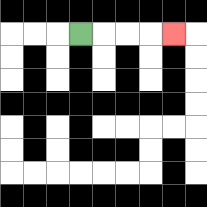{'start': '[3, 1]', 'end': '[7, 1]', 'path_directions': 'R,R,R,R', 'path_coordinates': '[[3, 1], [4, 1], [5, 1], [6, 1], [7, 1]]'}